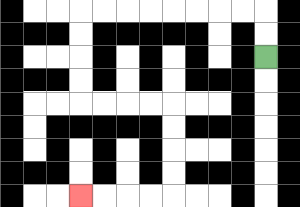{'start': '[11, 2]', 'end': '[3, 8]', 'path_directions': 'U,U,L,L,L,L,L,L,L,L,D,D,D,D,R,R,R,R,D,D,D,D,L,L,L,L', 'path_coordinates': '[[11, 2], [11, 1], [11, 0], [10, 0], [9, 0], [8, 0], [7, 0], [6, 0], [5, 0], [4, 0], [3, 0], [3, 1], [3, 2], [3, 3], [3, 4], [4, 4], [5, 4], [6, 4], [7, 4], [7, 5], [7, 6], [7, 7], [7, 8], [6, 8], [5, 8], [4, 8], [3, 8]]'}